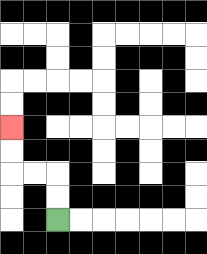{'start': '[2, 9]', 'end': '[0, 5]', 'path_directions': 'U,U,L,L,U,U', 'path_coordinates': '[[2, 9], [2, 8], [2, 7], [1, 7], [0, 7], [0, 6], [0, 5]]'}